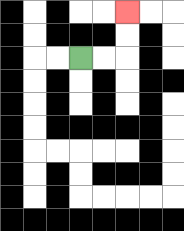{'start': '[3, 2]', 'end': '[5, 0]', 'path_directions': 'R,R,U,U', 'path_coordinates': '[[3, 2], [4, 2], [5, 2], [5, 1], [5, 0]]'}